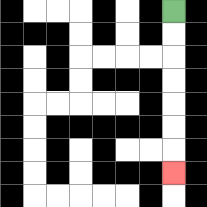{'start': '[7, 0]', 'end': '[7, 7]', 'path_directions': 'D,D,D,D,D,D,D', 'path_coordinates': '[[7, 0], [7, 1], [7, 2], [7, 3], [7, 4], [7, 5], [7, 6], [7, 7]]'}